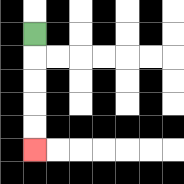{'start': '[1, 1]', 'end': '[1, 6]', 'path_directions': 'D,D,D,D,D', 'path_coordinates': '[[1, 1], [1, 2], [1, 3], [1, 4], [1, 5], [1, 6]]'}